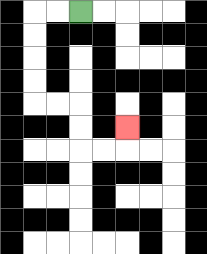{'start': '[3, 0]', 'end': '[5, 5]', 'path_directions': 'L,L,D,D,D,D,R,R,D,D,R,R,U', 'path_coordinates': '[[3, 0], [2, 0], [1, 0], [1, 1], [1, 2], [1, 3], [1, 4], [2, 4], [3, 4], [3, 5], [3, 6], [4, 6], [5, 6], [5, 5]]'}